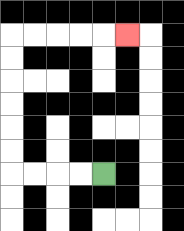{'start': '[4, 7]', 'end': '[5, 1]', 'path_directions': 'L,L,L,L,U,U,U,U,U,U,R,R,R,R,R', 'path_coordinates': '[[4, 7], [3, 7], [2, 7], [1, 7], [0, 7], [0, 6], [0, 5], [0, 4], [0, 3], [0, 2], [0, 1], [1, 1], [2, 1], [3, 1], [4, 1], [5, 1]]'}